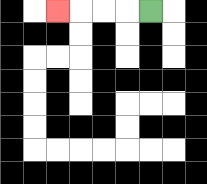{'start': '[6, 0]', 'end': '[2, 0]', 'path_directions': 'L,L,L,L', 'path_coordinates': '[[6, 0], [5, 0], [4, 0], [3, 0], [2, 0]]'}